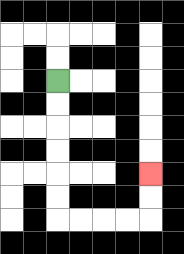{'start': '[2, 3]', 'end': '[6, 7]', 'path_directions': 'D,D,D,D,D,D,R,R,R,R,U,U', 'path_coordinates': '[[2, 3], [2, 4], [2, 5], [2, 6], [2, 7], [2, 8], [2, 9], [3, 9], [4, 9], [5, 9], [6, 9], [6, 8], [6, 7]]'}